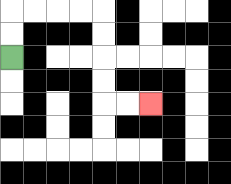{'start': '[0, 2]', 'end': '[6, 4]', 'path_directions': 'U,U,R,R,R,R,D,D,D,D,R,R', 'path_coordinates': '[[0, 2], [0, 1], [0, 0], [1, 0], [2, 0], [3, 0], [4, 0], [4, 1], [4, 2], [4, 3], [4, 4], [5, 4], [6, 4]]'}